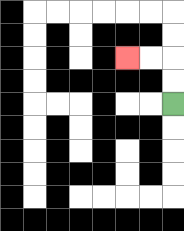{'start': '[7, 4]', 'end': '[5, 2]', 'path_directions': 'U,U,L,L', 'path_coordinates': '[[7, 4], [7, 3], [7, 2], [6, 2], [5, 2]]'}